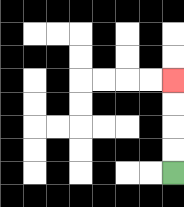{'start': '[7, 7]', 'end': '[7, 3]', 'path_directions': 'U,U,U,U', 'path_coordinates': '[[7, 7], [7, 6], [7, 5], [7, 4], [7, 3]]'}